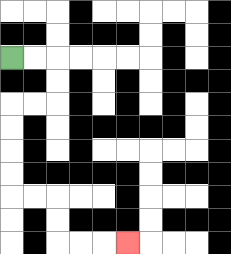{'start': '[0, 2]', 'end': '[5, 10]', 'path_directions': 'R,R,D,D,L,L,D,D,D,D,R,R,D,D,R,R,R', 'path_coordinates': '[[0, 2], [1, 2], [2, 2], [2, 3], [2, 4], [1, 4], [0, 4], [0, 5], [0, 6], [0, 7], [0, 8], [1, 8], [2, 8], [2, 9], [2, 10], [3, 10], [4, 10], [5, 10]]'}